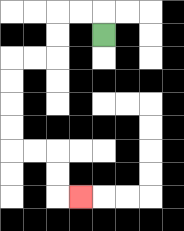{'start': '[4, 1]', 'end': '[3, 8]', 'path_directions': 'U,L,L,D,D,L,L,D,D,D,D,R,R,D,D,R', 'path_coordinates': '[[4, 1], [4, 0], [3, 0], [2, 0], [2, 1], [2, 2], [1, 2], [0, 2], [0, 3], [0, 4], [0, 5], [0, 6], [1, 6], [2, 6], [2, 7], [2, 8], [3, 8]]'}